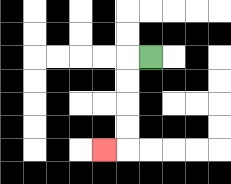{'start': '[6, 2]', 'end': '[4, 6]', 'path_directions': 'L,D,D,D,D,L', 'path_coordinates': '[[6, 2], [5, 2], [5, 3], [5, 4], [5, 5], [5, 6], [4, 6]]'}